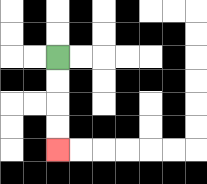{'start': '[2, 2]', 'end': '[2, 6]', 'path_directions': 'D,D,D,D', 'path_coordinates': '[[2, 2], [2, 3], [2, 4], [2, 5], [2, 6]]'}